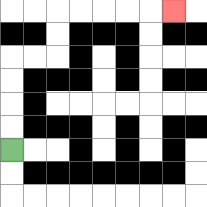{'start': '[0, 6]', 'end': '[7, 0]', 'path_directions': 'U,U,U,U,R,R,U,U,R,R,R,R,R', 'path_coordinates': '[[0, 6], [0, 5], [0, 4], [0, 3], [0, 2], [1, 2], [2, 2], [2, 1], [2, 0], [3, 0], [4, 0], [5, 0], [6, 0], [7, 0]]'}